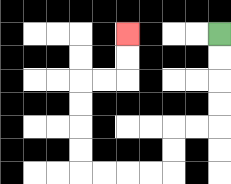{'start': '[9, 1]', 'end': '[5, 1]', 'path_directions': 'D,D,D,D,L,L,D,D,L,L,L,L,U,U,U,U,R,R,U,U', 'path_coordinates': '[[9, 1], [9, 2], [9, 3], [9, 4], [9, 5], [8, 5], [7, 5], [7, 6], [7, 7], [6, 7], [5, 7], [4, 7], [3, 7], [3, 6], [3, 5], [3, 4], [3, 3], [4, 3], [5, 3], [5, 2], [5, 1]]'}